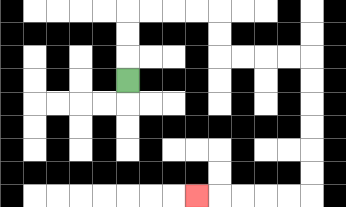{'start': '[5, 3]', 'end': '[8, 8]', 'path_directions': 'U,U,U,R,R,R,R,D,D,R,R,R,R,D,D,D,D,D,D,L,L,L,L,L', 'path_coordinates': '[[5, 3], [5, 2], [5, 1], [5, 0], [6, 0], [7, 0], [8, 0], [9, 0], [9, 1], [9, 2], [10, 2], [11, 2], [12, 2], [13, 2], [13, 3], [13, 4], [13, 5], [13, 6], [13, 7], [13, 8], [12, 8], [11, 8], [10, 8], [9, 8], [8, 8]]'}